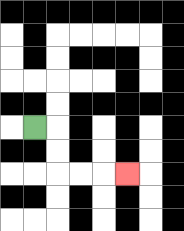{'start': '[1, 5]', 'end': '[5, 7]', 'path_directions': 'R,D,D,R,R,R', 'path_coordinates': '[[1, 5], [2, 5], [2, 6], [2, 7], [3, 7], [4, 7], [5, 7]]'}